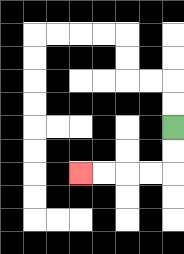{'start': '[7, 5]', 'end': '[3, 7]', 'path_directions': 'D,D,L,L,L,L', 'path_coordinates': '[[7, 5], [7, 6], [7, 7], [6, 7], [5, 7], [4, 7], [3, 7]]'}